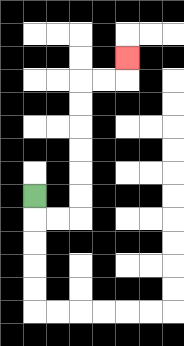{'start': '[1, 8]', 'end': '[5, 2]', 'path_directions': 'D,R,R,U,U,U,U,U,U,R,R,U', 'path_coordinates': '[[1, 8], [1, 9], [2, 9], [3, 9], [3, 8], [3, 7], [3, 6], [3, 5], [3, 4], [3, 3], [4, 3], [5, 3], [5, 2]]'}